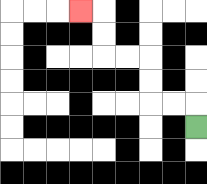{'start': '[8, 5]', 'end': '[3, 0]', 'path_directions': 'U,L,L,U,U,L,L,U,U,L', 'path_coordinates': '[[8, 5], [8, 4], [7, 4], [6, 4], [6, 3], [6, 2], [5, 2], [4, 2], [4, 1], [4, 0], [3, 0]]'}